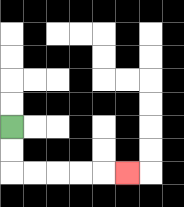{'start': '[0, 5]', 'end': '[5, 7]', 'path_directions': 'D,D,R,R,R,R,R', 'path_coordinates': '[[0, 5], [0, 6], [0, 7], [1, 7], [2, 7], [3, 7], [4, 7], [5, 7]]'}